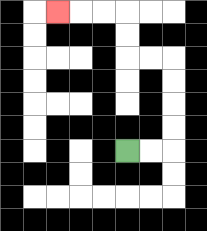{'start': '[5, 6]', 'end': '[2, 0]', 'path_directions': 'R,R,U,U,U,U,L,L,U,U,L,L,L', 'path_coordinates': '[[5, 6], [6, 6], [7, 6], [7, 5], [7, 4], [7, 3], [7, 2], [6, 2], [5, 2], [5, 1], [5, 0], [4, 0], [3, 0], [2, 0]]'}